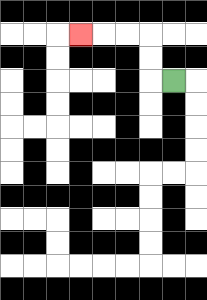{'start': '[7, 3]', 'end': '[3, 1]', 'path_directions': 'L,U,U,L,L,L', 'path_coordinates': '[[7, 3], [6, 3], [6, 2], [6, 1], [5, 1], [4, 1], [3, 1]]'}